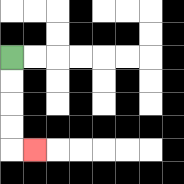{'start': '[0, 2]', 'end': '[1, 6]', 'path_directions': 'D,D,D,D,R', 'path_coordinates': '[[0, 2], [0, 3], [0, 4], [0, 5], [0, 6], [1, 6]]'}